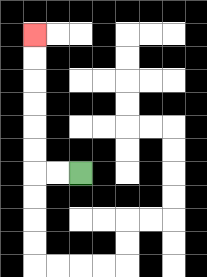{'start': '[3, 7]', 'end': '[1, 1]', 'path_directions': 'L,L,U,U,U,U,U,U', 'path_coordinates': '[[3, 7], [2, 7], [1, 7], [1, 6], [1, 5], [1, 4], [1, 3], [1, 2], [1, 1]]'}